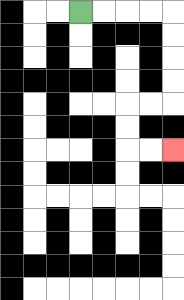{'start': '[3, 0]', 'end': '[7, 6]', 'path_directions': 'R,R,R,R,D,D,D,D,L,L,D,D,R,R', 'path_coordinates': '[[3, 0], [4, 0], [5, 0], [6, 0], [7, 0], [7, 1], [7, 2], [7, 3], [7, 4], [6, 4], [5, 4], [5, 5], [5, 6], [6, 6], [7, 6]]'}